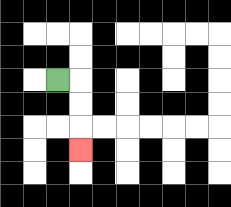{'start': '[2, 3]', 'end': '[3, 6]', 'path_directions': 'R,D,D,D', 'path_coordinates': '[[2, 3], [3, 3], [3, 4], [3, 5], [3, 6]]'}